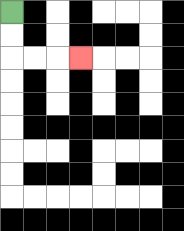{'start': '[0, 0]', 'end': '[3, 2]', 'path_directions': 'D,D,R,R,R', 'path_coordinates': '[[0, 0], [0, 1], [0, 2], [1, 2], [2, 2], [3, 2]]'}